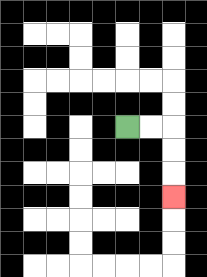{'start': '[5, 5]', 'end': '[7, 8]', 'path_directions': 'R,R,D,D,D', 'path_coordinates': '[[5, 5], [6, 5], [7, 5], [7, 6], [7, 7], [7, 8]]'}